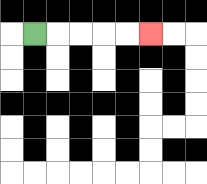{'start': '[1, 1]', 'end': '[6, 1]', 'path_directions': 'R,R,R,R,R', 'path_coordinates': '[[1, 1], [2, 1], [3, 1], [4, 1], [5, 1], [6, 1]]'}